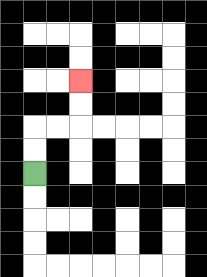{'start': '[1, 7]', 'end': '[3, 3]', 'path_directions': 'U,U,R,R,U,U', 'path_coordinates': '[[1, 7], [1, 6], [1, 5], [2, 5], [3, 5], [3, 4], [3, 3]]'}